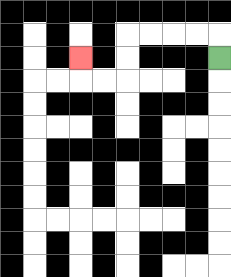{'start': '[9, 2]', 'end': '[3, 2]', 'path_directions': 'U,L,L,L,L,D,D,L,L,U', 'path_coordinates': '[[9, 2], [9, 1], [8, 1], [7, 1], [6, 1], [5, 1], [5, 2], [5, 3], [4, 3], [3, 3], [3, 2]]'}